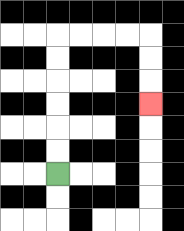{'start': '[2, 7]', 'end': '[6, 4]', 'path_directions': 'U,U,U,U,U,U,R,R,R,R,D,D,D', 'path_coordinates': '[[2, 7], [2, 6], [2, 5], [2, 4], [2, 3], [2, 2], [2, 1], [3, 1], [4, 1], [5, 1], [6, 1], [6, 2], [6, 3], [6, 4]]'}